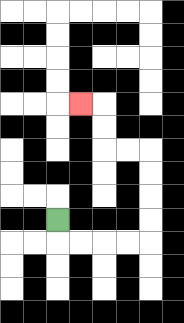{'start': '[2, 9]', 'end': '[3, 4]', 'path_directions': 'D,R,R,R,R,U,U,U,U,L,L,U,U,L', 'path_coordinates': '[[2, 9], [2, 10], [3, 10], [4, 10], [5, 10], [6, 10], [6, 9], [6, 8], [6, 7], [6, 6], [5, 6], [4, 6], [4, 5], [4, 4], [3, 4]]'}